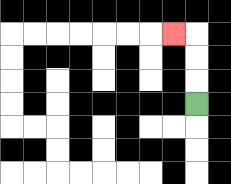{'start': '[8, 4]', 'end': '[7, 1]', 'path_directions': 'U,U,U,L', 'path_coordinates': '[[8, 4], [8, 3], [8, 2], [8, 1], [7, 1]]'}